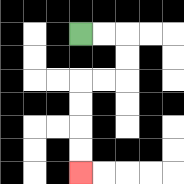{'start': '[3, 1]', 'end': '[3, 7]', 'path_directions': 'R,R,D,D,L,L,D,D,D,D', 'path_coordinates': '[[3, 1], [4, 1], [5, 1], [5, 2], [5, 3], [4, 3], [3, 3], [3, 4], [3, 5], [3, 6], [3, 7]]'}